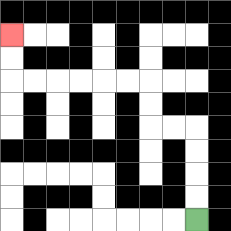{'start': '[8, 9]', 'end': '[0, 1]', 'path_directions': 'U,U,U,U,L,L,U,U,L,L,L,L,L,L,U,U', 'path_coordinates': '[[8, 9], [8, 8], [8, 7], [8, 6], [8, 5], [7, 5], [6, 5], [6, 4], [6, 3], [5, 3], [4, 3], [3, 3], [2, 3], [1, 3], [0, 3], [0, 2], [0, 1]]'}